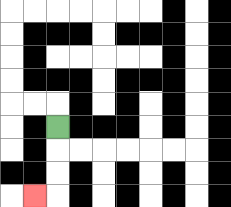{'start': '[2, 5]', 'end': '[1, 8]', 'path_directions': 'D,D,D,L', 'path_coordinates': '[[2, 5], [2, 6], [2, 7], [2, 8], [1, 8]]'}